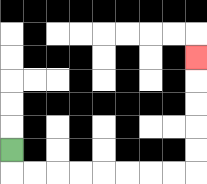{'start': '[0, 6]', 'end': '[8, 2]', 'path_directions': 'D,R,R,R,R,R,R,R,R,U,U,U,U,U', 'path_coordinates': '[[0, 6], [0, 7], [1, 7], [2, 7], [3, 7], [4, 7], [5, 7], [6, 7], [7, 7], [8, 7], [8, 6], [8, 5], [8, 4], [8, 3], [8, 2]]'}